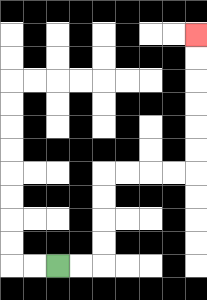{'start': '[2, 11]', 'end': '[8, 1]', 'path_directions': 'R,R,U,U,U,U,R,R,R,R,U,U,U,U,U,U', 'path_coordinates': '[[2, 11], [3, 11], [4, 11], [4, 10], [4, 9], [4, 8], [4, 7], [5, 7], [6, 7], [7, 7], [8, 7], [8, 6], [8, 5], [8, 4], [8, 3], [8, 2], [8, 1]]'}